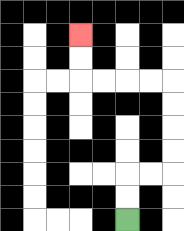{'start': '[5, 9]', 'end': '[3, 1]', 'path_directions': 'U,U,R,R,U,U,U,U,L,L,L,L,U,U', 'path_coordinates': '[[5, 9], [5, 8], [5, 7], [6, 7], [7, 7], [7, 6], [7, 5], [7, 4], [7, 3], [6, 3], [5, 3], [4, 3], [3, 3], [3, 2], [3, 1]]'}